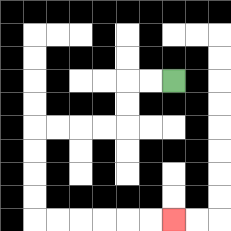{'start': '[7, 3]', 'end': '[7, 9]', 'path_directions': 'L,L,D,D,L,L,L,L,D,D,D,D,R,R,R,R,R,R', 'path_coordinates': '[[7, 3], [6, 3], [5, 3], [5, 4], [5, 5], [4, 5], [3, 5], [2, 5], [1, 5], [1, 6], [1, 7], [1, 8], [1, 9], [2, 9], [3, 9], [4, 9], [5, 9], [6, 9], [7, 9]]'}